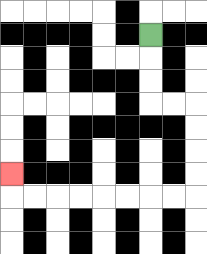{'start': '[6, 1]', 'end': '[0, 7]', 'path_directions': 'D,D,D,R,R,D,D,D,D,L,L,L,L,L,L,L,L,U', 'path_coordinates': '[[6, 1], [6, 2], [6, 3], [6, 4], [7, 4], [8, 4], [8, 5], [8, 6], [8, 7], [8, 8], [7, 8], [6, 8], [5, 8], [4, 8], [3, 8], [2, 8], [1, 8], [0, 8], [0, 7]]'}